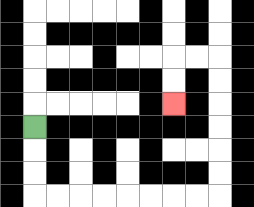{'start': '[1, 5]', 'end': '[7, 4]', 'path_directions': 'D,D,D,R,R,R,R,R,R,R,R,U,U,U,U,U,U,L,L,D,D', 'path_coordinates': '[[1, 5], [1, 6], [1, 7], [1, 8], [2, 8], [3, 8], [4, 8], [5, 8], [6, 8], [7, 8], [8, 8], [9, 8], [9, 7], [9, 6], [9, 5], [9, 4], [9, 3], [9, 2], [8, 2], [7, 2], [7, 3], [7, 4]]'}